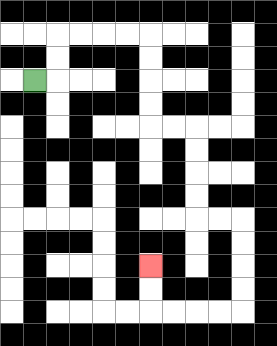{'start': '[1, 3]', 'end': '[6, 11]', 'path_directions': 'R,U,U,R,R,R,R,D,D,D,D,R,R,D,D,D,D,R,R,D,D,D,D,L,L,L,L,U,U', 'path_coordinates': '[[1, 3], [2, 3], [2, 2], [2, 1], [3, 1], [4, 1], [5, 1], [6, 1], [6, 2], [6, 3], [6, 4], [6, 5], [7, 5], [8, 5], [8, 6], [8, 7], [8, 8], [8, 9], [9, 9], [10, 9], [10, 10], [10, 11], [10, 12], [10, 13], [9, 13], [8, 13], [7, 13], [6, 13], [6, 12], [6, 11]]'}